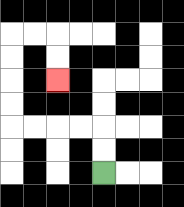{'start': '[4, 7]', 'end': '[2, 3]', 'path_directions': 'U,U,L,L,L,L,U,U,U,U,R,R,D,D', 'path_coordinates': '[[4, 7], [4, 6], [4, 5], [3, 5], [2, 5], [1, 5], [0, 5], [0, 4], [0, 3], [0, 2], [0, 1], [1, 1], [2, 1], [2, 2], [2, 3]]'}